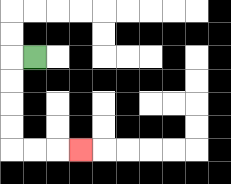{'start': '[1, 2]', 'end': '[3, 6]', 'path_directions': 'L,D,D,D,D,R,R,R', 'path_coordinates': '[[1, 2], [0, 2], [0, 3], [0, 4], [0, 5], [0, 6], [1, 6], [2, 6], [3, 6]]'}